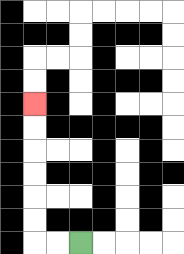{'start': '[3, 10]', 'end': '[1, 4]', 'path_directions': 'L,L,U,U,U,U,U,U', 'path_coordinates': '[[3, 10], [2, 10], [1, 10], [1, 9], [1, 8], [1, 7], [1, 6], [1, 5], [1, 4]]'}